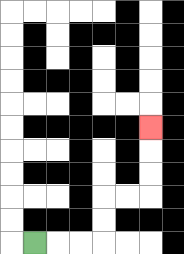{'start': '[1, 10]', 'end': '[6, 5]', 'path_directions': 'R,R,R,U,U,R,R,U,U,U', 'path_coordinates': '[[1, 10], [2, 10], [3, 10], [4, 10], [4, 9], [4, 8], [5, 8], [6, 8], [6, 7], [6, 6], [6, 5]]'}